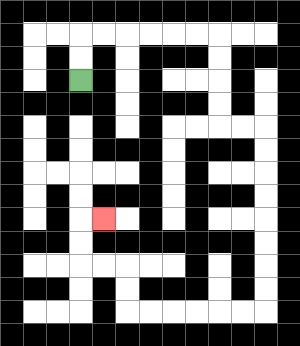{'start': '[3, 3]', 'end': '[4, 9]', 'path_directions': 'U,U,R,R,R,R,R,R,D,D,D,D,R,R,D,D,D,D,D,D,D,D,L,L,L,L,L,L,U,U,L,L,U,U,R', 'path_coordinates': '[[3, 3], [3, 2], [3, 1], [4, 1], [5, 1], [6, 1], [7, 1], [8, 1], [9, 1], [9, 2], [9, 3], [9, 4], [9, 5], [10, 5], [11, 5], [11, 6], [11, 7], [11, 8], [11, 9], [11, 10], [11, 11], [11, 12], [11, 13], [10, 13], [9, 13], [8, 13], [7, 13], [6, 13], [5, 13], [5, 12], [5, 11], [4, 11], [3, 11], [3, 10], [3, 9], [4, 9]]'}